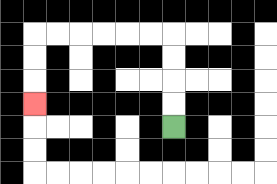{'start': '[7, 5]', 'end': '[1, 4]', 'path_directions': 'U,U,U,U,L,L,L,L,L,L,D,D,D', 'path_coordinates': '[[7, 5], [7, 4], [7, 3], [7, 2], [7, 1], [6, 1], [5, 1], [4, 1], [3, 1], [2, 1], [1, 1], [1, 2], [1, 3], [1, 4]]'}